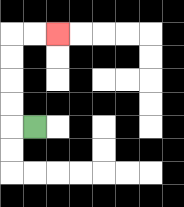{'start': '[1, 5]', 'end': '[2, 1]', 'path_directions': 'L,U,U,U,U,R,R', 'path_coordinates': '[[1, 5], [0, 5], [0, 4], [0, 3], [0, 2], [0, 1], [1, 1], [2, 1]]'}